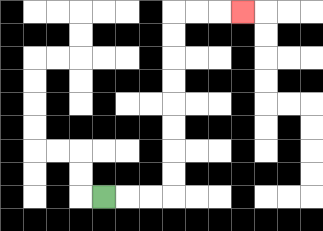{'start': '[4, 8]', 'end': '[10, 0]', 'path_directions': 'R,R,R,U,U,U,U,U,U,U,U,R,R,R', 'path_coordinates': '[[4, 8], [5, 8], [6, 8], [7, 8], [7, 7], [7, 6], [7, 5], [7, 4], [7, 3], [7, 2], [7, 1], [7, 0], [8, 0], [9, 0], [10, 0]]'}